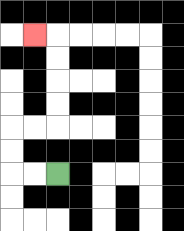{'start': '[2, 7]', 'end': '[1, 1]', 'path_directions': 'L,L,U,U,R,R,U,U,U,U,L', 'path_coordinates': '[[2, 7], [1, 7], [0, 7], [0, 6], [0, 5], [1, 5], [2, 5], [2, 4], [2, 3], [2, 2], [2, 1], [1, 1]]'}